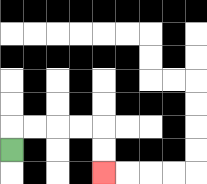{'start': '[0, 6]', 'end': '[4, 7]', 'path_directions': 'U,R,R,R,R,D,D', 'path_coordinates': '[[0, 6], [0, 5], [1, 5], [2, 5], [3, 5], [4, 5], [4, 6], [4, 7]]'}